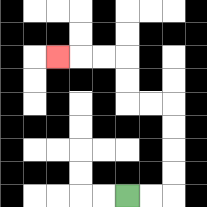{'start': '[5, 8]', 'end': '[2, 2]', 'path_directions': 'R,R,U,U,U,U,L,L,U,U,L,L,L', 'path_coordinates': '[[5, 8], [6, 8], [7, 8], [7, 7], [7, 6], [7, 5], [7, 4], [6, 4], [5, 4], [5, 3], [5, 2], [4, 2], [3, 2], [2, 2]]'}